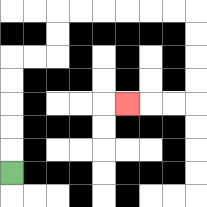{'start': '[0, 7]', 'end': '[5, 4]', 'path_directions': 'U,U,U,U,U,R,R,U,U,R,R,R,R,R,R,D,D,D,D,L,L,L', 'path_coordinates': '[[0, 7], [0, 6], [0, 5], [0, 4], [0, 3], [0, 2], [1, 2], [2, 2], [2, 1], [2, 0], [3, 0], [4, 0], [5, 0], [6, 0], [7, 0], [8, 0], [8, 1], [8, 2], [8, 3], [8, 4], [7, 4], [6, 4], [5, 4]]'}